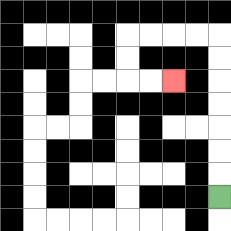{'start': '[9, 8]', 'end': '[7, 3]', 'path_directions': 'U,U,U,U,U,U,U,L,L,L,L,D,D,R,R', 'path_coordinates': '[[9, 8], [9, 7], [9, 6], [9, 5], [9, 4], [9, 3], [9, 2], [9, 1], [8, 1], [7, 1], [6, 1], [5, 1], [5, 2], [5, 3], [6, 3], [7, 3]]'}